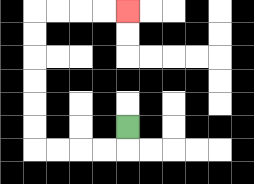{'start': '[5, 5]', 'end': '[5, 0]', 'path_directions': 'D,L,L,L,L,U,U,U,U,U,U,R,R,R,R', 'path_coordinates': '[[5, 5], [5, 6], [4, 6], [3, 6], [2, 6], [1, 6], [1, 5], [1, 4], [1, 3], [1, 2], [1, 1], [1, 0], [2, 0], [3, 0], [4, 0], [5, 0]]'}